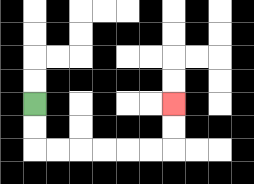{'start': '[1, 4]', 'end': '[7, 4]', 'path_directions': 'D,D,R,R,R,R,R,R,U,U', 'path_coordinates': '[[1, 4], [1, 5], [1, 6], [2, 6], [3, 6], [4, 6], [5, 6], [6, 6], [7, 6], [7, 5], [7, 4]]'}